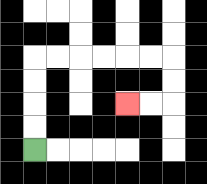{'start': '[1, 6]', 'end': '[5, 4]', 'path_directions': 'U,U,U,U,R,R,R,R,R,R,D,D,L,L', 'path_coordinates': '[[1, 6], [1, 5], [1, 4], [1, 3], [1, 2], [2, 2], [3, 2], [4, 2], [5, 2], [6, 2], [7, 2], [7, 3], [7, 4], [6, 4], [5, 4]]'}